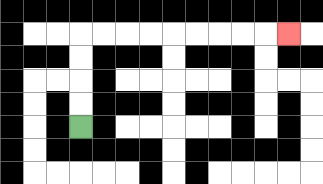{'start': '[3, 5]', 'end': '[12, 1]', 'path_directions': 'U,U,U,U,R,R,R,R,R,R,R,R,R', 'path_coordinates': '[[3, 5], [3, 4], [3, 3], [3, 2], [3, 1], [4, 1], [5, 1], [6, 1], [7, 1], [8, 1], [9, 1], [10, 1], [11, 1], [12, 1]]'}